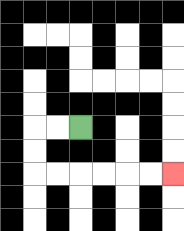{'start': '[3, 5]', 'end': '[7, 7]', 'path_directions': 'L,L,D,D,R,R,R,R,R,R', 'path_coordinates': '[[3, 5], [2, 5], [1, 5], [1, 6], [1, 7], [2, 7], [3, 7], [4, 7], [5, 7], [6, 7], [7, 7]]'}